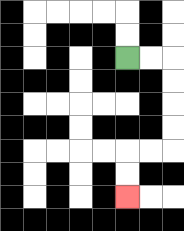{'start': '[5, 2]', 'end': '[5, 8]', 'path_directions': 'R,R,D,D,D,D,L,L,D,D', 'path_coordinates': '[[5, 2], [6, 2], [7, 2], [7, 3], [7, 4], [7, 5], [7, 6], [6, 6], [5, 6], [5, 7], [5, 8]]'}